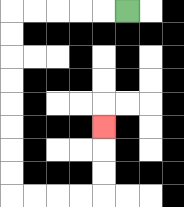{'start': '[5, 0]', 'end': '[4, 5]', 'path_directions': 'L,L,L,L,L,D,D,D,D,D,D,D,D,R,R,R,R,U,U,U', 'path_coordinates': '[[5, 0], [4, 0], [3, 0], [2, 0], [1, 0], [0, 0], [0, 1], [0, 2], [0, 3], [0, 4], [0, 5], [0, 6], [0, 7], [0, 8], [1, 8], [2, 8], [3, 8], [4, 8], [4, 7], [4, 6], [4, 5]]'}